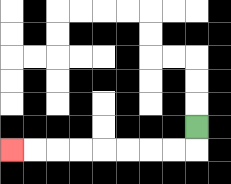{'start': '[8, 5]', 'end': '[0, 6]', 'path_directions': 'D,L,L,L,L,L,L,L,L', 'path_coordinates': '[[8, 5], [8, 6], [7, 6], [6, 6], [5, 6], [4, 6], [3, 6], [2, 6], [1, 6], [0, 6]]'}